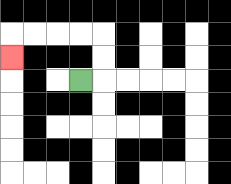{'start': '[3, 3]', 'end': '[0, 2]', 'path_directions': 'R,U,U,L,L,L,L,D', 'path_coordinates': '[[3, 3], [4, 3], [4, 2], [4, 1], [3, 1], [2, 1], [1, 1], [0, 1], [0, 2]]'}